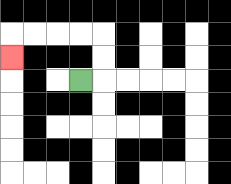{'start': '[3, 3]', 'end': '[0, 2]', 'path_directions': 'R,U,U,L,L,L,L,D', 'path_coordinates': '[[3, 3], [4, 3], [4, 2], [4, 1], [3, 1], [2, 1], [1, 1], [0, 1], [0, 2]]'}